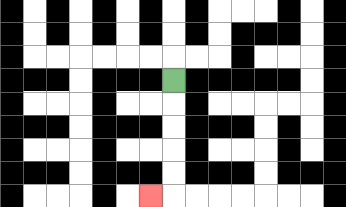{'start': '[7, 3]', 'end': '[6, 8]', 'path_directions': 'D,D,D,D,D,L', 'path_coordinates': '[[7, 3], [7, 4], [7, 5], [7, 6], [7, 7], [7, 8], [6, 8]]'}